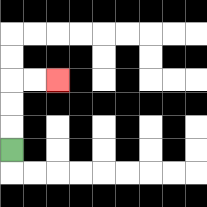{'start': '[0, 6]', 'end': '[2, 3]', 'path_directions': 'U,U,U,R,R', 'path_coordinates': '[[0, 6], [0, 5], [0, 4], [0, 3], [1, 3], [2, 3]]'}